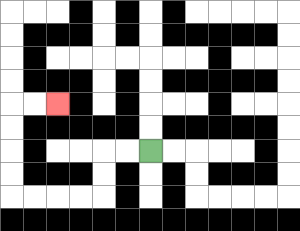{'start': '[6, 6]', 'end': '[2, 4]', 'path_directions': 'L,L,D,D,L,L,L,L,U,U,U,U,R,R', 'path_coordinates': '[[6, 6], [5, 6], [4, 6], [4, 7], [4, 8], [3, 8], [2, 8], [1, 8], [0, 8], [0, 7], [0, 6], [0, 5], [0, 4], [1, 4], [2, 4]]'}